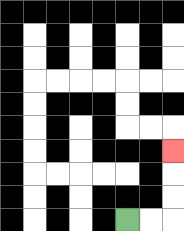{'start': '[5, 9]', 'end': '[7, 6]', 'path_directions': 'R,R,U,U,U', 'path_coordinates': '[[5, 9], [6, 9], [7, 9], [7, 8], [7, 7], [7, 6]]'}